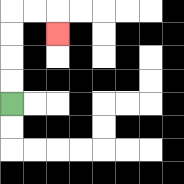{'start': '[0, 4]', 'end': '[2, 1]', 'path_directions': 'U,U,U,U,R,R,D', 'path_coordinates': '[[0, 4], [0, 3], [0, 2], [0, 1], [0, 0], [1, 0], [2, 0], [2, 1]]'}